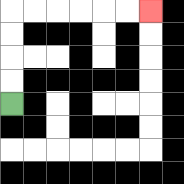{'start': '[0, 4]', 'end': '[6, 0]', 'path_directions': 'U,U,U,U,R,R,R,R,R,R', 'path_coordinates': '[[0, 4], [0, 3], [0, 2], [0, 1], [0, 0], [1, 0], [2, 0], [3, 0], [4, 0], [5, 0], [6, 0]]'}